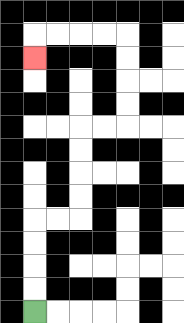{'start': '[1, 13]', 'end': '[1, 2]', 'path_directions': 'U,U,U,U,R,R,U,U,U,U,R,R,U,U,U,U,L,L,L,L,D', 'path_coordinates': '[[1, 13], [1, 12], [1, 11], [1, 10], [1, 9], [2, 9], [3, 9], [3, 8], [3, 7], [3, 6], [3, 5], [4, 5], [5, 5], [5, 4], [5, 3], [5, 2], [5, 1], [4, 1], [3, 1], [2, 1], [1, 1], [1, 2]]'}